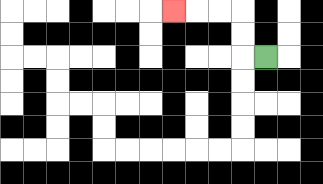{'start': '[11, 2]', 'end': '[7, 0]', 'path_directions': 'L,U,U,L,L,L', 'path_coordinates': '[[11, 2], [10, 2], [10, 1], [10, 0], [9, 0], [8, 0], [7, 0]]'}